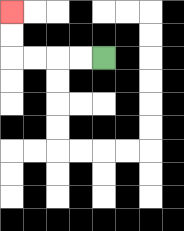{'start': '[4, 2]', 'end': '[0, 0]', 'path_directions': 'L,L,L,L,U,U', 'path_coordinates': '[[4, 2], [3, 2], [2, 2], [1, 2], [0, 2], [0, 1], [0, 0]]'}